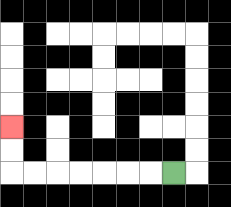{'start': '[7, 7]', 'end': '[0, 5]', 'path_directions': 'L,L,L,L,L,L,L,U,U', 'path_coordinates': '[[7, 7], [6, 7], [5, 7], [4, 7], [3, 7], [2, 7], [1, 7], [0, 7], [0, 6], [0, 5]]'}